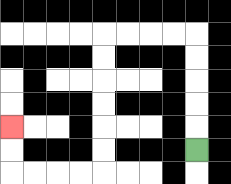{'start': '[8, 6]', 'end': '[0, 5]', 'path_directions': 'U,U,U,U,U,L,L,L,L,D,D,D,D,D,D,L,L,L,L,U,U', 'path_coordinates': '[[8, 6], [8, 5], [8, 4], [8, 3], [8, 2], [8, 1], [7, 1], [6, 1], [5, 1], [4, 1], [4, 2], [4, 3], [4, 4], [4, 5], [4, 6], [4, 7], [3, 7], [2, 7], [1, 7], [0, 7], [0, 6], [0, 5]]'}